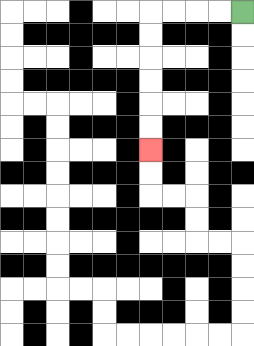{'start': '[10, 0]', 'end': '[6, 6]', 'path_directions': 'L,L,L,L,D,D,D,D,D,D', 'path_coordinates': '[[10, 0], [9, 0], [8, 0], [7, 0], [6, 0], [6, 1], [6, 2], [6, 3], [6, 4], [6, 5], [6, 6]]'}